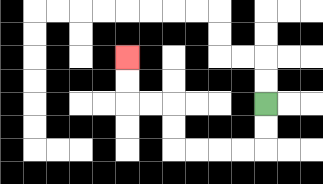{'start': '[11, 4]', 'end': '[5, 2]', 'path_directions': 'D,D,L,L,L,L,U,U,L,L,U,U', 'path_coordinates': '[[11, 4], [11, 5], [11, 6], [10, 6], [9, 6], [8, 6], [7, 6], [7, 5], [7, 4], [6, 4], [5, 4], [5, 3], [5, 2]]'}